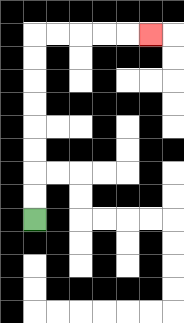{'start': '[1, 9]', 'end': '[6, 1]', 'path_directions': 'U,U,U,U,U,U,U,U,R,R,R,R,R', 'path_coordinates': '[[1, 9], [1, 8], [1, 7], [1, 6], [1, 5], [1, 4], [1, 3], [1, 2], [1, 1], [2, 1], [3, 1], [4, 1], [5, 1], [6, 1]]'}